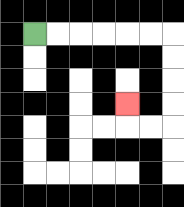{'start': '[1, 1]', 'end': '[5, 4]', 'path_directions': 'R,R,R,R,R,R,D,D,D,D,L,L,U', 'path_coordinates': '[[1, 1], [2, 1], [3, 1], [4, 1], [5, 1], [6, 1], [7, 1], [7, 2], [7, 3], [7, 4], [7, 5], [6, 5], [5, 5], [5, 4]]'}